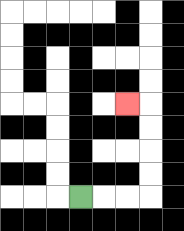{'start': '[3, 8]', 'end': '[5, 4]', 'path_directions': 'R,R,R,U,U,U,U,L', 'path_coordinates': '[[3, 8], [4, 8], [5, 8], [6, 8], [6, 7], [6, 6], [6, 5], [6, 4], [5, 4]]'}